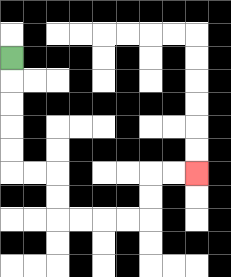{'start': '[0, 2]', 'end': '[8, 7]', 'path_directions': 'D,D,D,D,D,R,R,D,D,R,R,R,R,U,U,R,R', 'path_coordinates': '[[0, 2], [0, 3], [0, 4], [0, 5], [0, 6], [0, 7], [1, 7], [2, 7], [2, 8], [2, 9], [3, 9], [4, 9], [5, 9], [6, 9], [6, 8], [6, 7], [7, 7], [8, 7]]'}